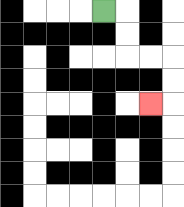{'start': '[4, 0]', 'end': '[6, 4]', 'path_directions': 'R,D,D,R,R,D,D,L', 'path_coordinates': '[[4, 0], [5, 0], [5, 1], [5, 2], [6, 2], [7, 2], [7, 3], [7, 4], [6, 4]]'}